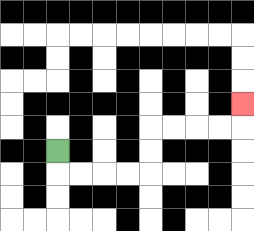{'start': '[2, 6]', 'end': '[10, 4]', 'path_directions': 'D,R,R,R,R,U,U,R,R,R,R,U', 'path_coordinates': '[[2, 6], [2, 7], [3, 7], [4, 7], [5, 7], [6, 7], [6, 6], [6, 5], [7, 5], [8, 5], [9, 5], [10, 5], [10, 4]]'}